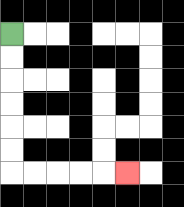{'start': '[0, 1]', 'end': '[5, 7]', 'path_directions': 'D,D,D,D,D,D,R,R,R,R,R', 'path_coordinates': '[[0, 1], [0, 2], [0, 3], [0, 4], [0, 5], [0, 6], [0, 7], [1, 7], [2, 7], [3, 7], [4, 7], [5, 7]]'}